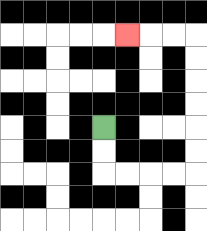{'start': '[4, 5]', 'end': '[5, 1]', 'path_directions': 'D,D,R,R,R,R,U,U,U,U,U,U,L,L,L', 'path_coordinates': '[[4, 5], [4, 6], [4, 7], [5, 7], [6, 7], [7, 7], [8, 7], [8, 6], [8, 5], [8, 4], [8, 3], [8, 2], [8, 1], [7, 1], [6, 1], [5, 1]]'}